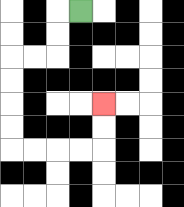{'start': '[3, 0]', 'end': '[4, 4]', 'path_directions': 'L,D,D,L,L,D,D,D,D,R,R,R,R,U,U', 'path_coordinates': '[[3, 0], [2, 0], [2, 1], [2, 2], [1, 2], [0, 2], [0, 3], [0, 4], [0, 5], [0, 6], [1, 6], [2, 6], [3, 6], [4, 6], [4, 5], [4, 4]]'}